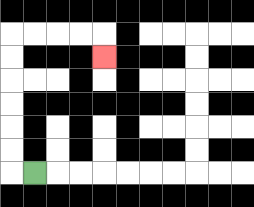{'start': '[1, 7]', 'end': '[4, 2]', 'path_directions': 'L,U,U,U,U,U,U,R,R,R,R,D', 'path_coordinates': '[[1, 7], [0, 7], [0, 6], [0, 5], [0, 4], [0, 3], [0, 2], [0, 1], [1, 1], [2, 1], [3, 1], [4, 1], [4, 2]]'}